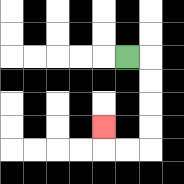{'start': '[5, 2]', 'end': '[4, 5]', 'path_directions': 'R,D,D,D,D,L,L,U', 'path_coordinates': '[[5, 2], [6, 2], [6, 3], [6, 4], [6, 5], [6, 6], [5, 6], [4, 6], [4, 5]]'}